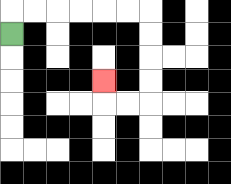{'start': '[0, 1]', 'end': '[4, 3]', 'path_directions': 'U,R,R,R,R,R,R,D,D,D,D,L,L,U', 'path_coordinates': '[[0, 1], [0, 0], [1, 0], [2, 0], [3, 0], [4, 0], [5, 0], [6, 0], [6, 1], [6, 2], [6, 3], [6, 4], [5, 4], [4, 4], [4, 3]]'}